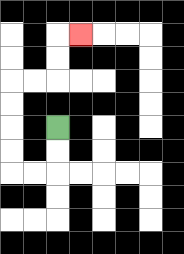{'start': '[2, 5]', 'end': '[3, 1]', 'path_directions': 'D,D,L,L,U,U,U,U,R,R,U,U,R', 'path_coordinates': '[[2, 5], [2, 6], [2, 7], [1, 7], [0, 7], [0, 6], [0, 5], [0, 4], [0, 3], [1, 3], [2, 3], [2, 2], [2, 1], [3, 1]]'}